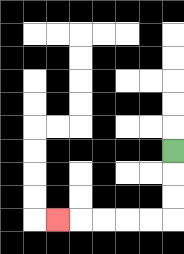{'start': '[7, 6]', 'end': '[2, 9]', 'path_directions': 'D,D,D,L,L,L,L,L', 'path_coordinates': '[[7, 6], [7, 7], [7, 8], [7, 9], [6, 9], [5, 9], [4, 9], [3, 9], [2, 9]]'}